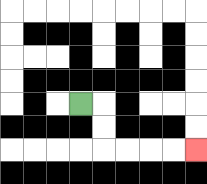{'start': '[3, 4]', 'end': '[8, 6]', 'path_directions': 'R,D,D,R,R,R,R', 'path_coordinates': '[[3, 4], [4, 4], [4, 5], [4, 6], [5, 6], [6, 6], [7, 6], [8, 6]]'}